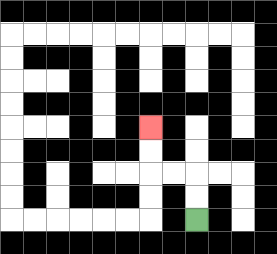{'start': '[8, 9]', 'end': '[6, 5]', 'path_directions': 'U,U,L,L,U,U', 'path_coordinates': '[[8, 9], [8, 8], [8, 7], [7, 7], [6, 7], [6, 6], [6, 5]]'}